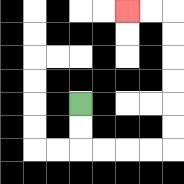{'start': '[3, 4]', 'end': '[5, 0]', 'path_directions': 'D,D,R,R,R,R,U,U,U,U,U,U,L,L', 'path_coordinates': '[[3, 4], [3, 5], [3, 6], [4, 6], [5, 6], [6, 6], [7, 6], [7, 5], [7, 4], [7, 3], [7, 2], [7, 1], [7, 0], [6, 0], [5, 0]]'}